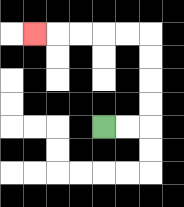{'start': '[4, 5]', 'end': '[1, 1]', 'path_directions': 'R,R,U,U,U,U,L,L,L,L,L', 'path_coordinates': '[[4, 5], [5, 5], [6, 5], [6, 4], [6, 3], [6, 2], [6, 1], [5, 1], [4, 1], [3, 1], [2, 1], [1, 1]]'}